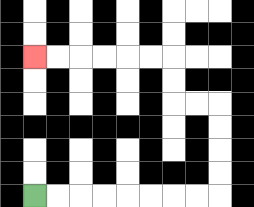{'start': '[1, 8]', 'end': '[1, 2]', 'path_directions': 'R,R,R,R,R,R,R,R,U,U,U,U,L,L,U,U,L,L,L,L,L,L', 'path_coordinates': '[[1, 8], [2, 8], [3, 8], [4, 8], [5, 8], [6, 8], [7, 8], [8, 8], [9, 8], [9, 7], [9, 6], [9, 5], [9, 4], [8, 4], [7, 4], [7, 3], [7, 2], [6, 2], [5, 2], [4, 2], [3, 2], [2, 2], [1, 2]]'}